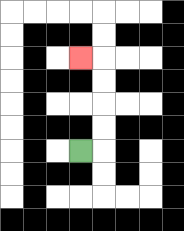{'start': '[3, 6]', 'end': '[3, 2]', 'path_directions': 'R,U,U,U,U,L', 'path_coordinates': '[[3, 6], [4, 6], [4, 5], [4, 4], [4, 3], [4, 2], [3, 2]]'}